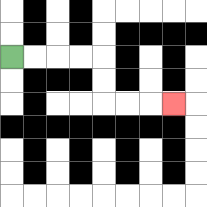{'start': '[0, 2]', 'end': '[7, 4]', 'path_directions': 'R,R,R,R,D,D,R,R,R', 'path_coordinates': '[[0, 2], [1, 2], [2, 2], [3, 2], [4, 2], [4, 3], [4, 4], [5, 4], [6, 4], [7, 4]]'}